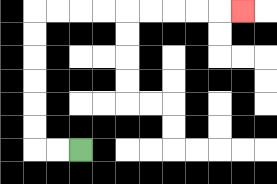{'start': '[3, 6]', 'end': '[10, 0]', 'path_directions': 'L,L,U,U,U,U,U,U,R,R,R,R,R,R,R,R,R', 'path_coordinates': '[[3, 6], [2, 6], [1, 6], [1, 5], [1, 4], [1, 3], [1, 2], [1, 1], [1, 0], [2, 0], [3, 0], [4, 0], [5, 0], [6, 0], [7, 0], [8, 0], [9, 0], [10, 0]]'}